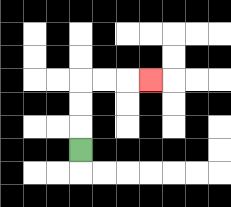{'start': '[3, 6]', 'end': '[6, 3]', 'path_directions': 'U,U,U,R,R,R', 'path_coordinates': '[[3, 6], [3, 5], [3, 4], [3, 3], [4, 3], [5, 3], [6, 3]]'}